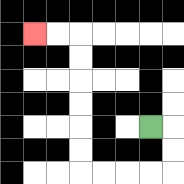{'start': '[6, 5]', 'end': '[1, 1]', 'path_directions': 'R,D,D,L,L,L,L,U,U,U,U,U,U,L,L', 'path_coordinates': '[[6, 5], [7, 5], [7, 6], [7, 7], [6, 7], [5, 7], [4, 7], [3, 7], [3, 6], [3, 5], [3, 4], [3, 3], [3, 2], [3, 1], [2, 1], [1, 1]]'}